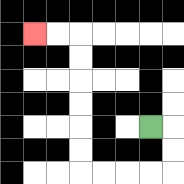{'start': '[6, 5]', 'end': '[1, 1]', 'path_directions': 'R,D,D,L,L,L,L,U,U,U,U,U,U,L,L', 'path_coordinates': '[[6, 5], [7, 5], [7, 6], [7, 7], [6, 7], [5, 7], [4, 7], [3, 7], [3, 6], [3, 5], [3, 4], [3, 3], [3, 2], [3, 1], [2, 1], [1, 1]]'}